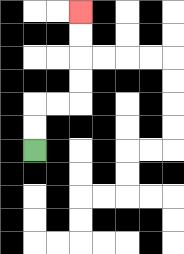{'start': '[1, 6]', 'end': '[3, 0]', 'path_directions': 'U,U,R,R,U,U,U,U', 'path_coordinates': '[[1, 6], [1, 5], [1, 4], [2, 4], [3, 4], [3, 3], [3, 2], [3, 1], [3, 0]]'}